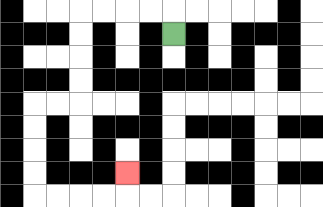{'start': '[7, 1]', 'end': '[5, 7]', 'path_directions': 'U,L,L,L,L,D,D,D,D,L,L,D,D,D,D,R,R,R,R,U', 'path_coordinates': '[[7, 1], [7, 0], [6, 0], [5, 0], [4, 0], [3, 0], [3, 1], [3, 2], [3, 3], [3, 4], [2, 4], [1, 4], [1, 5], [1, 6], [1, 7], [1, 8], [2, 8], [3, 8], [4, 8], [5, 8], [5, 7]]'}